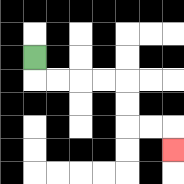{'start': '[1, 2]', 'end': '[7, 6]', 'path_directions': 'D,R,R,R,R,D,D,R,R,D', 'path_coordinates': '[[1, 2], [1, 3], [2, 3], [3, 3], [4, 3], [5, 3], [5, 4], [5, 5], [6, 5], [7, 5], [7, 6]]'}